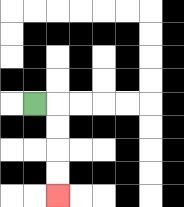{'start': '[1, 4]', 'end': '[2, 8]', 'path_directions': 'R,D,D,D,D', 'path_coordinates': '[[1, 4], [2, 4], [2, 5], [2, 6], [2, 7], [2, 8]]'}